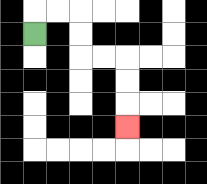{'start': '[1, 1]', 'end': '[5, 5]', 'path_directions': 'U,R,R,D,D,R,R,D,D,D', 'path_coordinates': '[[1, 1], [1, 0], [2, 0], [3, 0], [3, 1], [3, 2], [4, 2], [5, 2], [5, 3], [5, 4], [5, 5]]'}